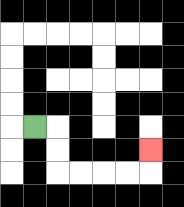{'start': '[1, 5]', 'end': '[6, 6]', 'path_directions': 'R,D,D,R,R,R,R,U', 'path_coordinates': '[[1, 5], [2, 5], [2, 6], [2, 7], [3, 7], [4, 7], [5, 7], [6, 7], [6, 6]]'}